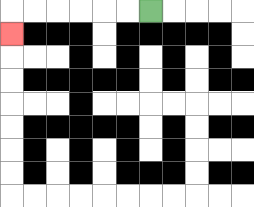{'start': '[6, 0]', 'end': '[0, 1]', 'path_directions': 'L,L,L,L,L,L,D', 'path_coordinates': '[[6, 0], [5, 0], [4, 0], [3, 0], [2, 0], [1, 0], [0, 0], [0, 1]]'}